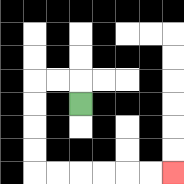{'start': '[3, 4]', 'end': '[7, 7]', 'path_directions': 'U,L,L,D,D,D,D,R,R,R,R,R,R', 'path_coordinates': '[[3, 4], [3, 3], [2, 3], [1, 3], [1, 4], [1, 5], [1, 6], [1, 7], [2, 7], [3, 7], [4, 7], [5, 7], [6, 7], [7, 7]]'}